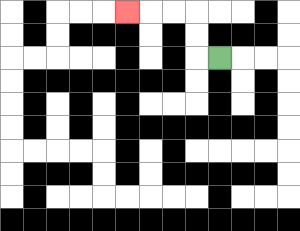{'start': '[9, 2]', 'end': '[5, 0]', 'path_directions': 'L,U,U,L,L,L', 'path_coordinates': '[[9, 2], [8, 2], [8, 1], [8, 0], [7, 0], [6, 0], [5, 0]]'}